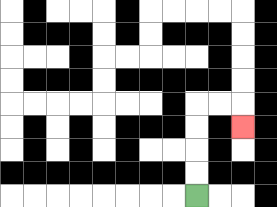{'start': '[8, 8]', 'end': '[10, 5]', 'path_directions': 'U,U,U,U,R,R,D', 'path_coordinates': '[[8, 8], [8, 7], [8, 6], [8, 5], [8, 4], [9, 4], [10, 4], [10, 5]]'}